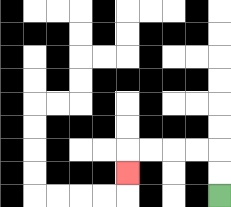{'start': '[9, 8]', 'end': '[5, 7]', 'path_directions': 'U,U,L,L,L,L,D', 'path_coordinates': '[[9, 8], [9, 7], [9, 6], [8, 6], [7, 6], [6, 6], [5, 6], [5, 7]]'}